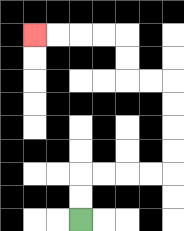{'start': '[3, 9]', 'end': '[1, 1]', 'path_directions': 'U,U,R,R,R,R,U,U,U,U,L,L,U,U,L,L,L,L', 'path_coordinates': '[[3, 9], [3, 8], [3, 7], [4, 7], [5, 7], [6, 7], [7, 7], [7, 6], [7, 5], [7, 4], [7, 3], [6, 3], [5, 3], [5, 2], [5, 1], [4, 1], [3, 1], [2, 1], [1, 1]]'}